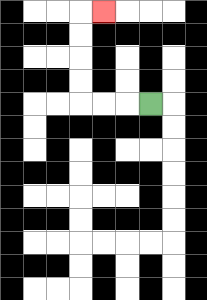{'start': '[6, 4]', 'end': '[4, 0]', 'path_directions': 'L,L,L,U,U,U,U,R', 'path_coordinates': '[[6, 4], [5, 4], [4, 4], [3, 4], [3, 3], [3, 2], [3, 1], [3, 0], [4, 0]]'}